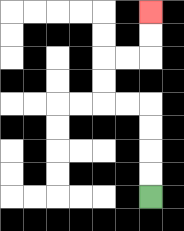{'start': '[6, 8]', 'end': '[6, 0]', 'path_directions': 'U,U,U,U,L,L,U,U,R,R,U,U', 'path_coordinates': '[[6, 8], [6, 7], [6, 6], [6, 5], [6, 4], [5, 4], [4, 4], [4, 3], [4, 2], [5, 2], [6, 2], [6, 1], [6, 0]]'}